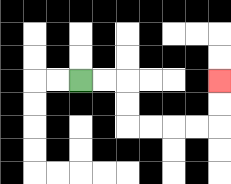{'start': '[3, 3]', 'end': '[9, 3]', 'path_directions': 'R,R,D,D,R,R,R,R,U,U', 'path_coordinates': '[[3, 3], [4, 3], [5, 3], [5, 4], [5, 5], [6, 5], [7, 5], [8, 5], [9, 5], [9, 4], [9, 3]]'}